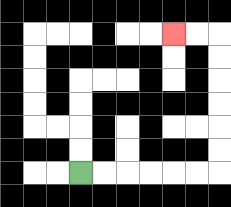{'start': '[3, 7]', 'end': '[7, 1]', 'path_directions': 'R,R,R,R,R,R,U,U,U,U,U,U,L,L', 'path_coordinates': '[[3, 7], [4, 7], [5, 7], [6, 7], [7, 7], [8, 7], [9, 7], [9, 6], [9, 5], [9, 4], [9, 3], [9, 2], [9, 1], [8, 1], [7, 1]]'}